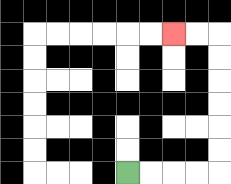{'start': '[5, 7]', 'end': '[7, 1]', 'path_directions': 'R,R,R,R,U,U,U,U,U,U,L,L', 'path_coordinates': '[[5, 7], [6, 7], [7, 7], [8, 7], [9, 7], [9, 6], [9, 5], [9, 4], [9, 3], [9, 2], [9, 1], [8, 1], [7, 1]]'}